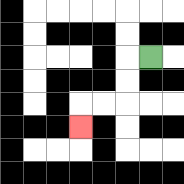{'start': '[6, 2]', 'end': '[3, 5]', 'path_directions': 'L,D,D,L,L,D', 'path_coordinates': '[[6, 2], [5, 2], [5, 3], [5, 4], [4, 4], [3, 4], [3, 5]]'}